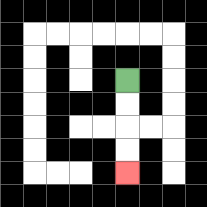{'start': '[5, 3]', 'end': '[5, 7]', 'path_directions': 'D,D,D,D', 'path_coordinates': '[[5, 3], [5, 4], [5, 5], [5, 6], [5, 7]]'}